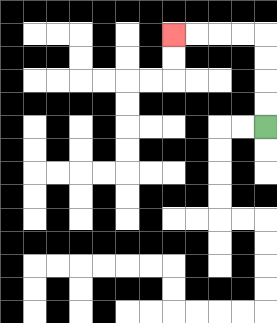{'start': '[11, 5]', 'end': '[7, 1]', 'path_directions': 'U,U,U,U,L,L,L,L', 'path_coordinates': '[[11, 5], [11, 4], [11, 3], [11, 2], [11, 1], [10, 1], [9, 1], [8, 1], [7, 1]]'}